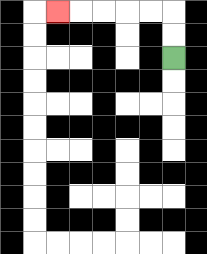{'start': '[7, 2]', 'end': '[2, 0]', 'path_directions': 'U,U,L,L,L,L,L', 'path_coordinates': '[[7, 2], [7, 1], [7, 0], [6, 0], [5, 0], [4, 0], [3, 0], [2, 0]]'}